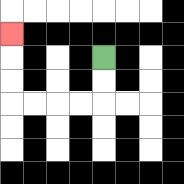{'start': '[4, 2]', 'end': '[0, 1]', 'path_directions': 'D,D,L,L,L,L,U,U,U', 'path_coordinates': '[[4, 2], [4, 3], [4, 4], [3, 4], [2, 4], [1, 4], [0, 4], [0, 3], [0, 2], [0, 1]]'}